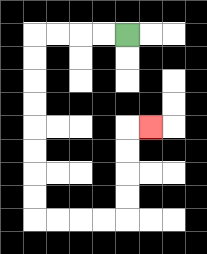{'start': '[5, 1]', 'end': '[6, 5]', 'path_directions': 'L,L,L,L,D,D,D,D,D,D,D,D,R,R,R,R,U,U,U,U,R', 'path_coordinates': '[[5, 1], [4, 1], [3, 1], [2, 1], [1, 1], [1, 2], [1, 3], [1, 4], [1, 5], [1, 6], [1, 7], [1, 8], [1, 9], [2, 9], [3, 9], [4, 9], [5, 9], [5, 8], [5, 7], [5, 6], [5, 5], [6, 5]]'}